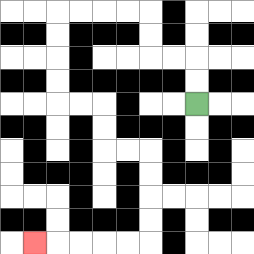{'start': '[8, 4]', 'end': '[1, 10]', 'path_directions': 'U,U,L,L,U,U,L,L,L,L,D,D,D,D,R,R,D,D,R,R,D,D,D,D,L,L,L,L,L', 'path_coordinates': '[[8, 4], [8, 3], [8, 2], [7, 2], [6, 2], [6, 1], [6, 0], [5, 0], [4, 0], [3, 0], [2, 0], [2, 1], [2, 2], [2, 3], [2, 4], [3, 4], [4, 4], [4, 5], [4, 6], [5, 6], [6, 6], [6, 7], [6, 8], [6, 9], [6, 10], [5, 10], [4, 10], [3, 10], [2, 10], [1, 10]]'}